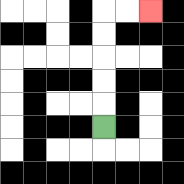{'start': '[4, 5]', 'end': '[6, 0]', 'path_directions': 'U,U,U,U,U,R,R', 'path_coordinates': '[[4, 5], [4, 4], [4, 3], [4, 2], [4, 1], [4, 0], [5, 0], [6, 0]]'}